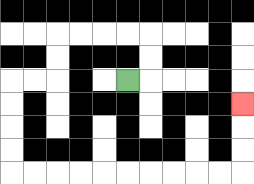{'start': '[5, 3]', 'end': '[10, 4]', 'path_directions': 'R,U,U,L,L,L,L,D,D,L,L,D,D,D,D,R,R,R,R,R,R,R,R,R,R,U,U,U', 'path_coordinates': '[[5, 3], [6, 3], [6, 2], [6, 1], [5, 1], [4, 1], [3, 1], [2, 1], [2, 2], [2, 3], [1, 3], [0, 3], [0, 4], [0, 5], [0, 6], [0, 7], [1, 7], [2, 7], [3, 7], [4, 7], [5, 7], [6, 7], [7, 7], [8, 7], [9, 7], [10, 7], [10, 6], [10, 5], [10, 4]]'}